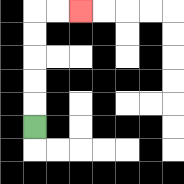{'start': '[1, 5]', 'end': '[3, 0]', 'path_directions': 'U,U,U,U,U,R,R', 'path_coordinates': '[[1, 5], [1, 4], [1, 3], [1, 2], [1, 1], [1, 0], [2, 0], [3, 0]]'}